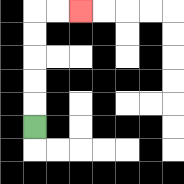{'start': '[1, 5]', 'end': '[3, 0]', 'path_directions': 'U,U,U,U,U,R,R', 'path_coordinates': '[[1, 5], [1, 4], [1, 3], [1, 2], [1, 1], [1, 0], [2, 0], [3, 0]]'}